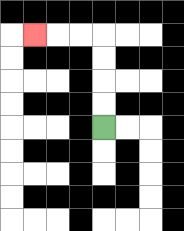{'start': '[4, 5]', 'end': '[1, 1]', 'path_directions': 'U,U,U,U,L,L,L', 'path_coordinates': '[[4, 5], [4, 4], [4, 3], [4, 2], [4, 1], [3, 1], [2, 1], [1, 1]]'}